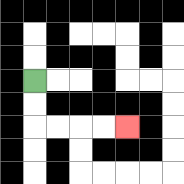{'start': '[1, 3]', 'end': '[5, 5]', 'path_directions': 'D,D,R,R,R,R', 'path_coordinates': '[[1, 3], [1, 4], [1, 5], [2, 5], [3, 5], [4, 5], [5, 5]]'}